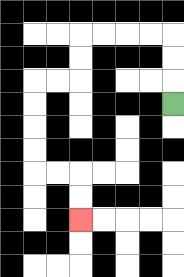{'start': '[7, 4]', 'end': '[3, 9]', 'path_directions': 'U,U,U,L,L,L,L,D,D,L,L,D,D,D,D,R,R,D,D', 'path_coordinates': '[[7, 4], [7, 3], [7, 2], [7, 1], [6, 1], [5, 1], [4, 1], [3, 1], [3, 2], [3, 3], [2, 3], [1, 3], [1, 4], [1, 5], [1, 6], [1, 7], [2, 7], [3, 7], [3, 8], [3, 9]]'}